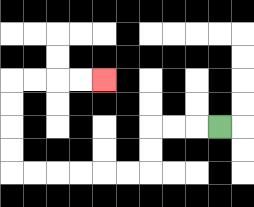{'start': '[9, 5]', 'end': '[4, 3]', 'path_directions': 'L,L,L,D,D,L,L,L,L,L,L,U,U,U,U,R,R,R,R', 'path_coordinates': '[[9, 5], [8, 5], [7, 5], [6, 5], [6, 6], [6, 7], [5, 7], [4, 7], [3, 7], [2, 7], [1, 7], [0, 7], [0, 6], [0, 5], [0, 4], [0, 3], [1, 3], [2, 3], [3, 3], [4, 3]]'}